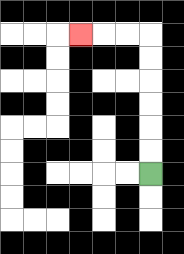{'start': '[6, 7]', 'end': '[3, 1]', 'path_directions': 'U,U,U,U,U,U,L,L,L', 'path_coordinates': '[[6, 7], [6, 6], [6, 5], [6, 4], [6, 3], [6, 2], [6, 1], [5, 1], [4, 1], [3, 1]]'}